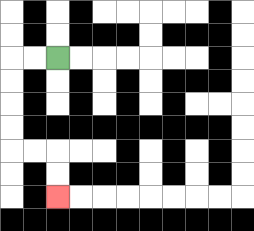{'start': '[2, 2]', 'end': '[2, 8]', 'path_directions': 'L,L,D,D,D,D,R,R,D,D', 'path_coordinates': '[[2, 2], [1, 2], [0, 2], [0, 3], [0, 4], [0, 5], [0, 6], [1, 6], [2, 6], [2, 7], [2, 8]]'}